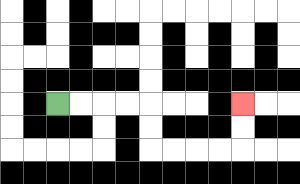{'start': '[2, 4]', 'end': '[10, 4]', 'path_directions': 'R,R,R,R,D,D,R,R,R,R,U,U', 'path_coordinates': '[[2, 4], [3, 4], [4, 4], [5, 4], [6, 4], [6, 5], [6, 6], [7, 6], [8, 6], [9, 6], [10, 6], [10, 5], [10, 4]]'}